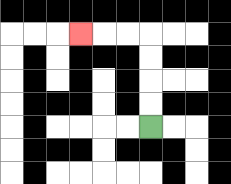{'start': '[6, 5]', 'end': '[3, 1]', 'path_directions': 'U,U,U,U,L,L,L', 'path_coordinates': '[[6, 5], [6, 4], [6, 3], [6, 2], [6, 1], [5, 1], [4, 1], [3, 1]]'}